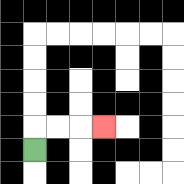{'start': '[1, 6]', 'end': '[4, 5]', 'path_directions': 'U,R,R,R', 'path_coordinates': '[[1, 6], [1, 5], [2, 5], [3, 5], [4, 5]]'}